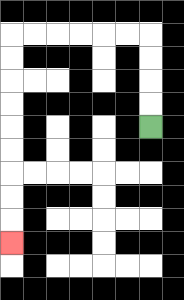{'start': '[6, 5]', 'end': '[0, 10]', 'path_directions': 'U,U,U,U,L,L,L,L,L,L,D,D,D,D,D,D,D,D,D', 'path_coordinates': '[[6, 5], [6, 4], [6, 3], [6, 2], [6, 1], [5, 1], [4, 1], [3, 1], [2, 1], [1, 1], [0, 1], [0, 2], [0, 3], [0, 4], [0, 5], [0, 6], [0, 7], [0, 8], [0, 9], [0, 10]]'}